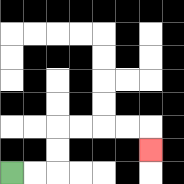{'start': '[0, 7]', 'end': '[6, 6]', 'path_directions': 'R,R,U,U,R,R,R,R,D', 'path_coordinates': '[[0, 7], [1, 7], [2, 7], [2, 6], [2, 5], [3, 5], [4, 5], [5, 5], [6, 5], [6, 6]]'}